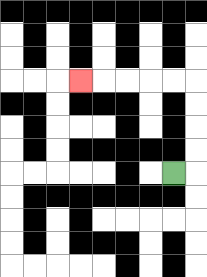{'start': '[7, 7]', 'end': '[3, 3]', 'path_directions': 'R,U,U,U,U,L,L,L,L,L', 'path_coordinates': '[[7, 7], [8, 7], [8, 6], [8, 5], [8, 4], [8, 3], [7, 3], [6, 3], [5, 3], [4, 3], [3, 3]]'}